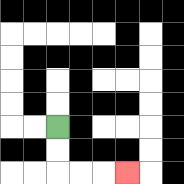{'start': '[2, 5]', 'end': '[5, 7]', 'path_directions': 'D,D,R,R,R', 'path_coordinates': '[[2, 5], [2, 6], [2, 7], [3, 7], [4, 7], [5, 7]]'}